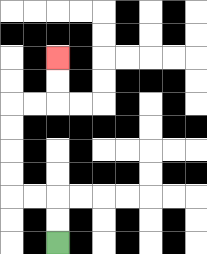{'start': '[2, 10]', 'end': '[2, 2]', 'path_directions': 'U,U,L,L,U,U,U,U,R,R,U,U', 'path_coordinates': '[[2, 10], [2, 9], [2, 8], [1, 8], [0, 8], [0, 7], [0, 6], [0, 5], [0, 4], [1, 4], [2, 4], [2, 3], [2, 2]]'}